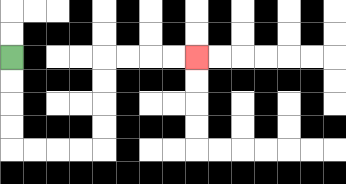{'start': '[0, 2]', 'end': '[8, 2]', 'path_directions': 'D,D,D,D,R,R,R,R,U,U,U,U,R,R,R,R', 'path_coordinates': '[[0, 2], [0, 3], [0, 4], [0, 5], [0, 6], [1, 6], [2, 6], [3, 6], [4, 6], [4, 5], [4, 4], [4, 3], [4, 2], [5, 2], [6, 2], [7, 2], [8, 2]]'}